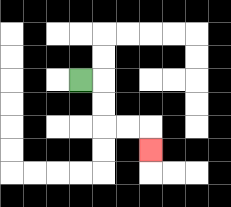{'start': '[3, 3]', 'end': '[6, 6]', 'path_directions': 'R,D,D,R,R,D', 'path_coordinates': '[[3, 3], [4, 3], [4, 4], [4, 5], [5, 5], [6, 5], [6, 6]]'}